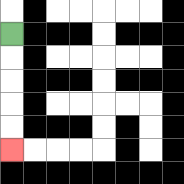{'start': '[0, 1]', 'end': '[0, 6]', 'path_directions': 'D,D,D,D,D', 'path_coordinates': '[[0, 1], [0, 2], [0, 3], [0, 4], [0, 5], [0, 6]]'}